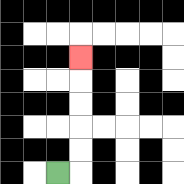{'start': '[2, 7]', 'end': '[3, 2]', 'path_directions': 'R,U,U,U,U,U', 'path_coordinates': '[[2, 7], [3, 7], [3, 6], [3, 5], [3, 4], [3, 3], [3, 2]]'}